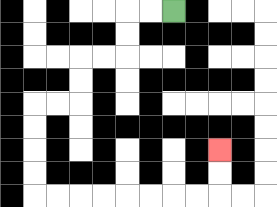{'start': '[7, 0]', 'end': '[9, 6]', 'path_directions': 'L,L,D,D,L,L,D,D,L,L,D,D,D,D,R,R,R,R,R,R,R,R,U,U', 'path_coordinates': '[[7, 0], [6, 0], [5, 0], [5, 1], [5, 2], [4, 2], [3, 2], [3, 3], [3, 4], [2, 4], [1, 4], [1, 5], [1, 6], [1, 7], [1, 8], [2, 8], [3, 8], [4, 8], [5, 8], [6, 8], [7, 8], [8, 8], [9, 8], [9, 7], [9, 6]]'}